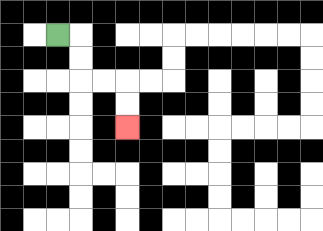{'start': '[2, 1]', 'end': '[5, 5]', 'path_directions': 'R,D,D,R,R,D,D', 'path_coordinates': '[[2, 1], [3, 1], [3, 2], [3, 3], [4, 3], [5, 3], [5, 4], [5, 5]]'}